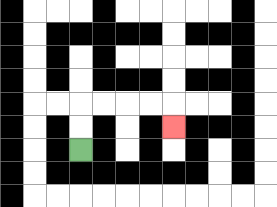{'start': '[3, 6]', 'end': '[7, 5]', 'path_directions': 'U,U,R,R,R,R,D', 'path_coordinates': '[[3, 6], [3, 5], [3, 4], [4, 4], [5, 4], [6, 4], [7, 4], [7, 5]]'}